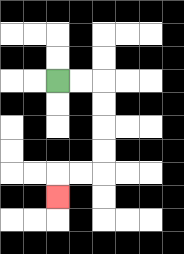{'start': '[2, 3]', 'end': '[2, 8]', 'path_directions': 'R,R,D,D,D,D,L,L,D', 'path_coordinates': '[[2, 3], [3, 3], [4, 3], [4, 4], [4, 5], [4, 6], [4, 7], [3, 7], [2, 7], [2, 8]]'}